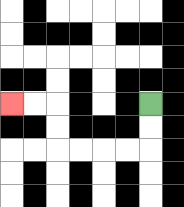{'start': '[6, 4]', 'end': '[0, 4]', 'path_directions': 'D,D,L,L,L,L,U,U,L,L', 'path_coordinates': '[[6, 4], [6, 5], [6, 6], [5, 6], [4, 6], [3, 6], [2, 6], [2, 5], [2, 4], [1, 4], [0, 4]]'}